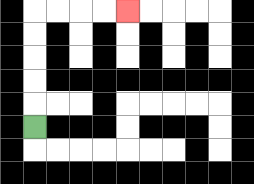{'start': '[1, 5]', 'end': '[5, 0]', 'path_directions': 'U,U,U,U,U,R,R,R,R', 'path_coordinates': '[[1, 5], [1, 4], [1, 3], [1, 2], [1, 1], [1, 0], [2, 0], [3, 0], [4, 0], [5, 0]]'}